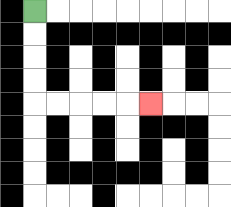{'start': '[1, 0]', 'end': '[6, 4]', 'path_directions': 'D,D,D,D,R,R,R,R,R', 'path_coordinates': '[[1, 0], [1, 1], [1, 2], [1, 3], [1, 4], [2, 4], [3, 4], [4, 4], [5, 4], [6, 4]]'}